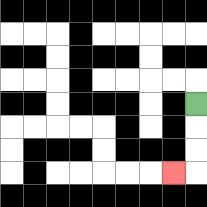{'start': '[8, 4]', 'end': '[7, 7]', 'path_directions': 'D,D,D,L', 'path_coordinates': '[[8, 4], [8, 5], [8, 6], [8, 7], [7, 7]]'}